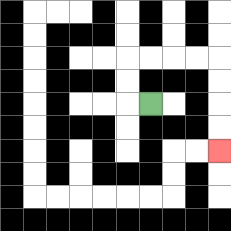{'start': '[6, 4]', 'end': '[9, 6]', 'path_directions': 'L,U,U,R,R,R,R,D,D,D,D', 'path_coordinates': '[[6, 4], [5, 4], [5, 3], [5, 2], [6, 2], [7, 2], [8, 2], [9, 2], [9, 3], [9, 4], [9, 5], [9, 6]]'}